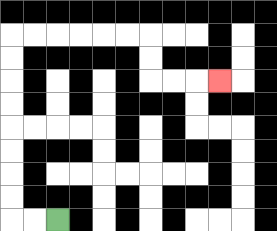{'start': '[2, 9]', 'end': '[9, 3]', 'path_directions': 'L,L,U,U,U,U,U,U,U,U,R,R,R,R,R,R,D,D,R,R,R', 'path_coordinates': '[[2, 9], [1, 9], [0, 9], [0, 8], [0, 7], [0, 6], [0, 5], [0, 4], [0, 3], [0, 2], [0, 1], [1, 1], [2, 1], [3, 1], [4, 1], [5, 1], [6, 1], [6, 2], [6, 3], [7, 3], [8, 3], [9, 3]]'}